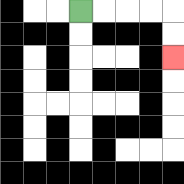{'start': '[3, 0]', 'end': '[7, 2]', 'path_directions': 'R,R,R,R,D,D', 'path_coordinates': '[[3, 0], [4, 0], [5, 0], [6, 0], [7, 0], [7, 1], [7, 2]]'}